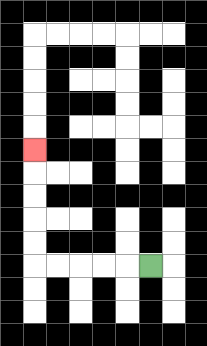{'start': '[6, 11]', 'end': '[1, 6]', 'path_directions': 'L,L,L,L,L,U,U,U,U,U', 'path_coordinates': '[[6, 11], [5, 11], [4, 11], [3, 11], [2, 11], [1, 11], [1, 10], [1, 9], [1, 8], [1, 7], [1, 6]]'}